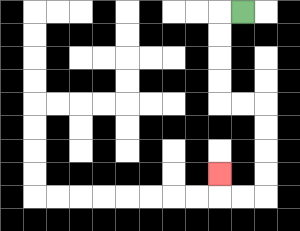{'start': '[10, 0]', 'end': '[9, 7]', 'path_directions': 'L,D,D,D,D,R,R,D,D,D,D,L,L,U', 'path_coordinates': '[[10, 0], [9, 0], [9, 1], [9, 2], [9, 3], [9, 4], [10, 4], [11, 4], [11, 5], [11, 6], [11, 7], [11, 8], [10, 8], [9, 8], [9, 7]]'}